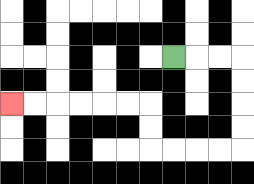{'start': '[7, 2]', 'end': '[0, 4]', 'path_directions': 'R,R,R,D,D,D,D,L,L,L,L,U,U,L,L,L,L,L,L', 'path_coordinates': '[[7, 2], [8, 2], [9, 2], [10, 2], [10, 3], [10, 4], [10, 5], [10, 6], [9, 6], [8, 6], [7, 6], [6, 6], [6, 5], [6, 4], [5, 4], [4, 4], [3, 4], [2, 4], [1, 4], [0, 4]]'}